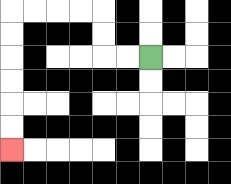{'start': '[6, 2]', 'end': '[0, 6]', 'path_directions': 'L,L,U,U,L,L,L,L,D,D,D,D,D,D', 'path_coordinates': '[[6, 2], [5, 2], [4, 2], [4, 1], [4, 0], [3, 0], [2, 0], [1, 0], [0, 0], [0, 1], [0, 2], [0, 3], [0, 4], [0, 5], [0, 6]]'}